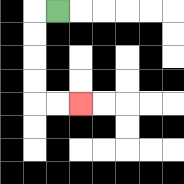{'start': '[2, 0]', 'end': '[3, 4]', 'path_directions': 'L,D,D,D,D,R,R', 'path_coordinates': '[[2, 0], [1, 0], [1, 1], [1, 2], [1, 3], [1, 4], [2, 4], [3, 4]]'}